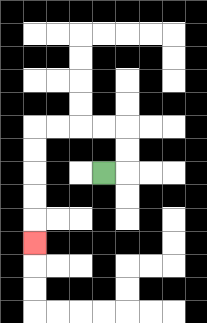{'start': '[4, 7]', 'end': '[1, 10]', 'path_directions': 'R,U,U,L,L,L,L,D,D,D,D,D', 'path_coordinates': '[[4, 7], [5, 7], [5, 6], [5, 5], [4, 5], [3, 5], [2, 5], [1, 5], [1, 6], [1, 7], [1, 8], [1, 9], [1, 10]]'}